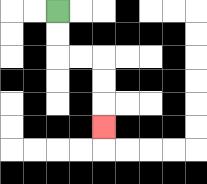{'start': '[2, 0]', 'end': '[4, 5]', 'path_directions': 'D,D,R,R,D,D,D', 'path_coordinates': '[[2, 0], [2, 1], [2, 2], [3, 2], [4, 2], [4, 3], [4, 4], [4, 5]]'}